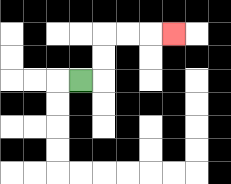{'start': '[3, 3]', 'end': '[7, 1]', 'path_directions': 'R,U,U,R,R,R', 'path_coordinates': '[[3, 3], [4, 3], [4, 2], [4, 1], [5, 1], [6, 1], [7, 1]]'}